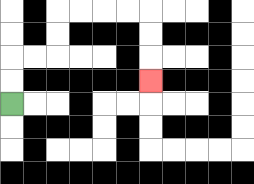{'start': '[0, 4]', 'end': '[6, 3]', 'path_directions': 'U,U,R,R,U,U,R,R,R,R,D,D,D', 'path_coordinates': '[[0, 4], [0, 3], [0, 2], [1, 2], [2, 2], [2, 1], [2, 0], [3, 0], [4, 0], [5, 0], [6, 0], [6, 1], [6, 2], [6, 3]]'}